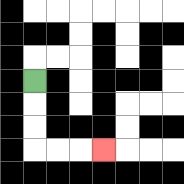{'start': '[1, 3]', 'end': '[4, 6]', 'path_directions': 'D,D,D,R,R,R', 'path_coordinates': '[[1, 3], [1, 4], [1, 5], [1, 6], [2, 6], [3, 6], [4, 6]]'}